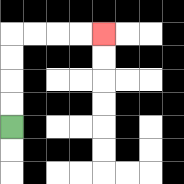{'start': '[0, 5]', 'end': '[4, 1]', 'path_directions': 'U,U,U,U,R,R,R,R', 'path_coordinates': '[[0, 5], [0, 4], [0, 3], [0, 2], [0, 1], [1, 1], [2, 1], [3, 1], [4, 1]]'}